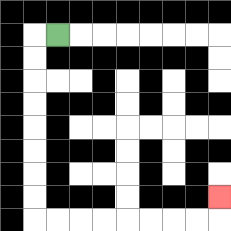{'start': '[2, 1]', 'end': '[9, 8]', 'path_directions': 'L,D,D,D,D,D,D,D,D,R,R,R,R,R,R,R,R,U', 'path_coordinates': '[[2, 1], [1, 1], [1, 2], [1, 3], [1, 4], [1, 5], [1, 6], [1, 7], [1, 8], [1, 9], [2, 9], [3, 9], [4, 9], [5, 9], [6, 9], [7, 9], [8, 9], [9, 9], [9, 8]]'}